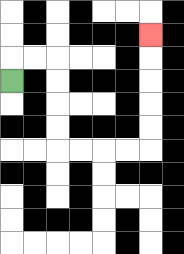{'start': '[0, 3]', 'end': '[6, 1]', 'path_directions': 'U,R,R,D,D,D,D,R,R,R,R,U,U,U,U,U', 'path_coordinates': '[[0, 3], [0, 2], [1, 2], [2, 2], [2, 3], [2, 4], [2, 5], [2, 6], [3, 6], [4, 6], [5, 6], [6, 6], [6, 5], [6, 4], [6, 3], [6, 2], [6, 1]]'}